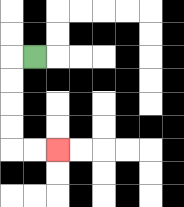{'start': '[1, 2]', 'end': '[2, 6]', 'path_directions': 'L,D,D,D,D,R,R', 'path_coordinates': '[[1, 2], [0, 2], [0, 3], [0, 4], [0, 5], [0, 6], [1, 6], [2, 6]]'}